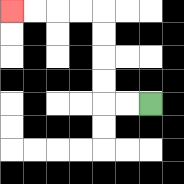{'start': '[6, 4]', 'end': '[0, 0]', 'path_directions': 'L,L,U,U,U,U,L,L,L,L', 'path_coordinates': '[[6, 4], [5, 4], [4, 4], [4, 3], [4, 2], [4, 1], [4, 0], [3, 0], [2, 0], [1, 0], [0, 0]]'}